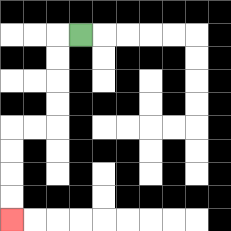{'start': '[3, 1]', 'end': '[0, 9]', 'path_directions': 'L,D,D,D,D,L,L,D,D,D,D', 'path_coordinates': '[[3, 1], [2, 1], [2, 2], [2, 3], [2, 4], [2, 5], [1, 5], [0, 5], [0, 6], [0, 7], [0, 8], [0, 9]]'}